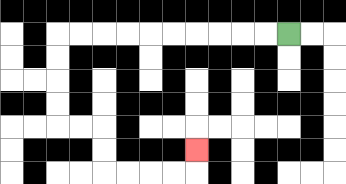{'start': '[12, 1]', 'end': '[8, 6]', 'path_directions': 'L,L,L,L,L,L,L,L,L,L,D,D,D,D,R,R,D,D,R,R,R,R,U', 'path_coordinates': '[[12, 1], [11, 1], [10, 1], [9, 1], [8, 1], [7, 1], [6, 1], [5, 1], [4, 1], [3, 1], [2, 1], [2, 2], [2, 3], [2, 4], [2, 5], [3, 5], [4, 5], [4, 6], [4, 7], [5, 7], [6, 7], [7, 7], [8, 7], [8, 6]]'}